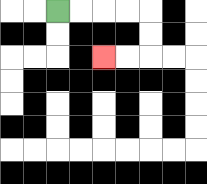{'start': '[2, 0]', 'end': '[4, 2]', 'path_directions': 'R,R,R,R,D,D,L,L', 'path_coordinates': '[[2, 0], [3, 0], [4, 0], [5, 0], [6, 0], [6, 1], [6, 2], [5, 2], [4, 2]]'}